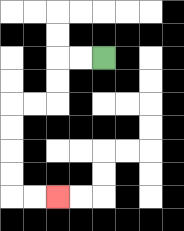{'start': '[4, 2]', 'end': '[2, 8]', 'path_directions': 'L,L,D,D,L,L,D,D,D,D,R,R', 'path_coordinates': '[[4, 2], [3, 2], [2, 2], [2, 3], [2, 4], [1, 4], [0, 4], [0, 5], [0, 6], [0, 7], [0, 8], [1, 8], [2, 8]]'}